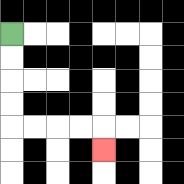{'start': '[0, 1]', 'end': '[4, 6]', 'path_directions': 'D,D,D,D,R,R,R,R,D', 'path_coordinates': '[[0, 1], [0, 2], [0, 3], [0, 4], [0, 5], [1, 5], [2, 5], [3, 5], [4, 5], [4, 6]]'}